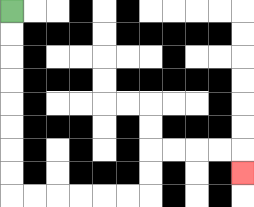{'start': '[0, 0]', 'end': '[10, 7]', 'path_directions': 'D,D,D,D,D,D,D,D,R,R,R,R,R,R,U,U,R,R,R,R,D', 'path_coordinates': '[[0, 0], [0, 1], [0, 2], [0, 3], [0, 4], [0, 5], [0, 6], [0, 7], [0, 8], [1, 8], [2, 8], [3, 8], [4, 8], [5, 8], [6, 8], [6, 7], [6, 6], [7, 6], [8, 6], [9, 6], [10, 6], [10, 7]]'}